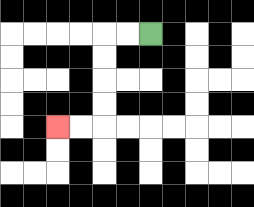{'start': '[6, 1]', 'end': '[2, 5]', 'path_directions': 'L,L,D,D,D,D,L,L', 'path_coordinates': '[[6, 1], [5, 1], [4, 1], [4, 2], [4, 3], [4, 4], [4, 5], [3, 5], [2, 5]]'}